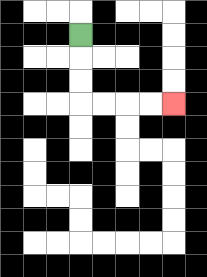{'start': '[3, 1]', 'end': '[7, 4]', 'path_directions': 'D,D,D,R,R,R,R', 'path_coordinates': '[[3, 1], [3, 2], [3, 3], [3, 4], [4, 4], [5, 4], [6, 4], [7, 4]]'}